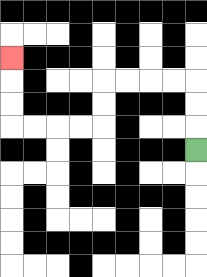{'start': '[8, 6]', 'end': '[0, 2]', 'path_directions': 'U,U,U,L,L,L,L,D,D,L,L,L,L,U,U,U', 'path_coordinates': '[[8, 6], [8, 5], [8, 4], [8, 3], [7, 3], [6, 3], [5, 3], [4, 3], [4, 4], [4, 5], [3, 5], [2, 5], [1, 5], [0, 5], [0, 4], [0, 3], [0, 2]]'}